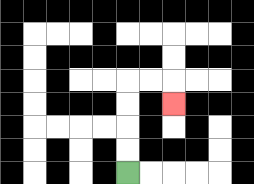{'start': '[5, 7]', 'end': '[7, 4]', 'path_directions': 'U,U,U,U,R,R,D', 'path_coordinates': '[[5, 7], [5, 6], [5, 5], [5, 4], [5, 3], [6, 3], [7, 3], [7, 4]]'}